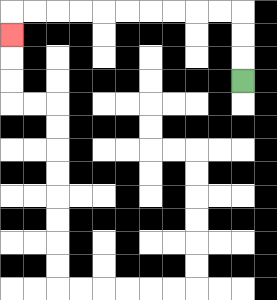{'start': '[10, 3]', 'end': '[0, 1]', 'path_directions': 'U,U,U,L,L,L,L,L,L,L,L,L,L,D', 'path_coordinates': '[[10, 3], [10, 2], [10, 1], [10, 0], [9, 0], [8, 0], [7, 0], [6, 0], [5, 0], [4, 0], [3, 0], [2, 0], [1, 0], [0, 0], [0, 1]]'}